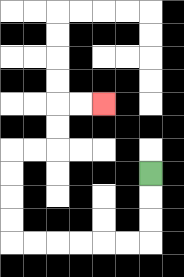{'start': '[6, 7]', 'end': '[4, 4]', 'path_directions': 'D,D,D,L,L,L,L,L,L,U,U,U,U,R,R,U,U,R,R', 'path_coordinates': '[[6, 7], [6, 8], [6, 9], [6, 10], [5, 10], [4, 10], [3, 10], [2, 10], [1, 10], [0, 10], [0, 9], [0, 8], [0, 7], [0, 6], [1, 6], [2, 6], [2, 5], [2, 4], [3, 4], [4, 4]]'}